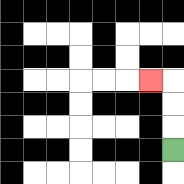{'start': '[7, 6]', 'end': '[6, 3]', 'path_directions': 'U,U,U,L', 'path_coordinates': '[[7, 6], [7, 5], [7, 4], [7, 3], [6, 3]]'}